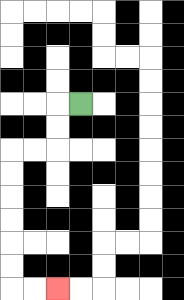{'start': '[3, 4]', 'end': '[2, 12]', 'path_directions': 'L,D,D,L,L,D,D,D,D,D,D,R,R', 'path_coordinates': '[[3, 4], [2, 4], [2, 5], [2, 6], [1, 6], [0, 6], [0, 7], [0, 8], [0, 9], [0, 10], [0, 11], [0, 12], [1, 12], [2, 12]]'}